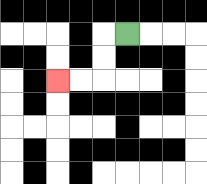{'start': '[5, 1]', 'end': '[2, 3]', 'path_directions': 'L,D,D,L,L', 'path_coordinates': '[[5, 1], [4, 1], [4, 2], [4, 3], [3, 3], [2, 3]]'}